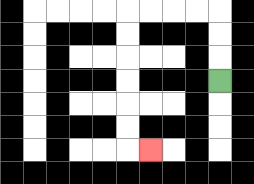{'start': '[9, 3]', 'end': '[6, 6]', 'path_directions': 'U,U,U,L,L,L,L,D,D,D,D,D,D,R', 'path_coordinates': '[[9, 3], [9, 2], [9, 1], [9, 0], [8, 0], [7, 0], [6, 0], [5, 0], [5, 1], [5, 2], [5, 3], [5, 4], [5, 5], [5, 6], [6, 6]]'}